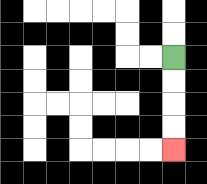{'start': '[7, 2]', 'end': '[7, 6]', 'path_directions': 'D,D,D,D', 'path_coordinates': '[[7, 2], [7, 3], [7, 4], [7, 5], [7, 6]]'}